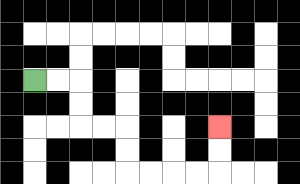{'start': '[1, 3]', 'end': '[9, 5]', 'path_directions': 'R,R,D,D,R,R,D,D,R,R,R,R,U,U', 'path_coordinates': '[[1, 3], [2, 3], [3, 3], [3, 4], [3, 5], [4, 5], [5, 5], [5, 6], [5, 7], [6, 7], [7, 7], [8, 7], [9, 7], [9, 6], [9, 5]]'}